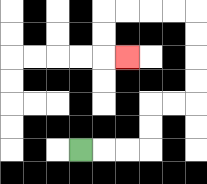{'start': '[3, 6]', 'end': '[5, 2]', 'path_directions': 'R,R,R,U,U,R,R,U,U,U,U,L,L,L,L,D,D,R', 'path_coordinates': '[[3, 6], [4, 6], [5, 6], [6, 6], [6, 5], [6, 4], [7, 4], [8, 4], [8, 3], [8, 2], [8, 1], [8, 0], [7, 0], [6, 0], [5, 0], [4, 0], [4, 1], [4, 2], [5, 2]]'}